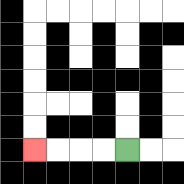{'start': '[5, 6]', 'end': '[1, 6]', 'path_directions': 'L,L,L,L', 'path_coordinates': '[[5, 6], [4, 6], [3, 6], [2, 6], [1, 6]]'}